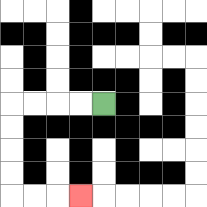{'start': '[4, 4]', 'end': '[3, 8]', 'path_directions': 'L,L,L,L,D,D,D,D,R,R,R', 'path_coordinates': '[[4, 4], [3, 4], [2, 4], [1, 4], [0, 4], [0, 5], [0, 6], [0, 7], [0, 8], [1, 8], [2, 8], [3, 8]]'}